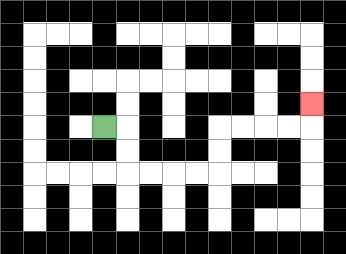{'start': '[4, 5]', 'end': '[13, 4]', 'path_directions': 'R,D,D,R,R,R,R,U,U,R,R,R,R,U', 'path_coordinates': '[[4, 5], [5, 5], [5, 6], [5, 7], [6, 7], [7, 7], [8, 7], [9, 7], [9, 6], [9, 5], [10, 5], [11, 5], [12, 5], [13, 5], [13, 4]]'}